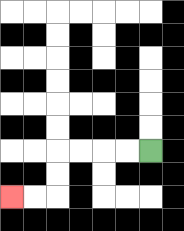{'start': '[6, 6]', 'end': '[0, 8]', 'path_directions': 'L,L,L,L,D,D,L,L', 'path_coordinates': '[[6, 6], [5, 6], [4, 6], [3, 6], [2, 6], [2, 7], [2, 8], [1, 8], [0, 8]]'}